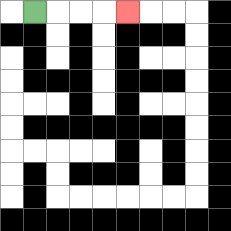{'start': '[1, 0]', 'end': '[5, 0]', 'path_directions': 'R,R,R,R', 'path_coordinates': '[[1, 0], [2, 0], [3, 0], [4, 0], [5, 0]]'}